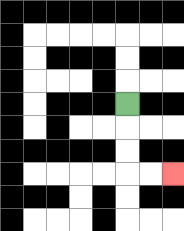{'start': '[5, 4]', 'end': '[7, 7]', 'path_directions': 'D,D,D,R,R', 'path_coordinates': '[[5, 4], [5, 5], [5, 6], [5, 7], [6, 7], [7, 7]]'}